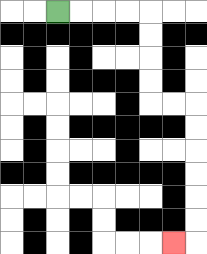{'start': '[2, 0]', 'end': '[7, 10]', 'path_directions': 'R,R,R,R,D,D,D,D,R,R,D,D,D,D,D,D,L', 'path_coordinates': '[[2, 0], [3, 0], [4, 0], [5, 0], [6, 0], [6, 1], [6, 2], [6, 3], [6, 4], [7, 4], [8, 4], [8, 5], [8, 6], [8, 7], [8, 8], [8, 9], [8, 10], [7, 10]]'}